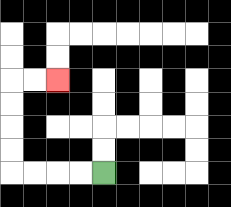{'start': '[4, 7]', 'end': '[2, 3]', 'path_directions': 'L,L,L,L,U,U,U,U,R,R', 'path_coordinates': '[[4, 7], [3, 7], [2, 7], [1, 7], [0, 7], [0, 6], [0, 5], [0, 4], [0, 3], [1, 3], [2, 3]]'}